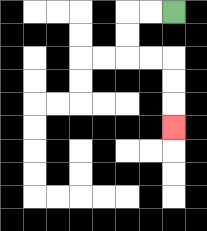{'start': '[7, 0]', 'end': '[7, 5]', 'path_directions': 'L,L,D,D,R,R,D,D,D', 'path_coordinates': '[[7, 0], [6, 0], [5, 0], [5, 1], [5, 2], [6, 2], [7, 2], [7, 3], [7, 4], [7, 5]]'}